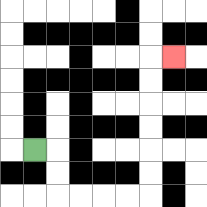{'start': '[1, 6]', 'end': '[7, 2]', 'path_directions': 'R,D,D,R,R,R,R,U,U,U,U,U,U,R', 'path_coordinates': '[[1, 6], [2, 6], [2, 7], [2, 8], [3, 8], [4, 8], [5, 8], [6, 8], [6, 7], [6, 6], [6, 5], [6, 4], [6, 3], [6, 2], [7, 2]]'}